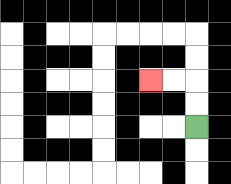{'start': '[8, 5]', 'end': '[6, 3]', 'path_directions': 'U,U,L,L', 'path_coordinates': '[[8, 5], [8, 4], [8, 3], [7, 3], [6, 3]]'}